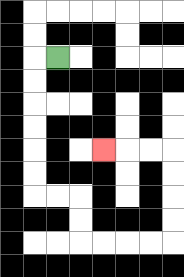{'start': '[2, 2]', 'end': '[4, 6]', 'path_directions': 'L,D,D,D,D,D,D,R,R,D,D,R,R,R,R,U,U,U,U,L,L,L', 'path_coordinates': '[[2, 2], [1, 2], [1, 3], [1, 4], [1, 5], [1, 6], [1, 7], [1, 8], [2, 8], [3, 8], [3, 9], [3, 10], [4, 10], [5, 10], [6, 10], [7, 10], [7, 9], [7, 8], [7, 7], [7, 6], [6, 6], [5, 6], [4, 6]]'}